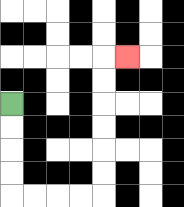{'start': '[0, 4]', 'end': '[5, 2]', 'path_directions': 'D,D,D,D,R,R,R,R,U,U,U,U,U,U,R', 'path_coordinates': '[[0, 4], [0, 5], [0, 6], [0, 7], [0, 8], [1, 8], [2, 8], [3, 8], [4, 8], [4, 7], [4, 6], [4, 5], [4, 4], [4, 3], [4, 2], [5, 2]]'}